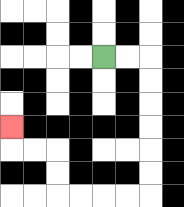{'start': '[4, 2]', 'end': '[0, 5]', 'path_directions': 'R,R,D,D,D,D,D,D,L,L,L,L,U,U,L,L,U', 'path_coordinates': '[[4, 2], [5, 2], [6, 2], [6, 3], [6, 4], [6, 5], [6, 6], [6, 7], [6, 8], [5, 8], [4, 8], [3, 8], [2, 8], [2, 7], [2, 6], [1, 6], [0, 6], [0, 5]]'}